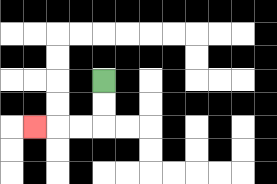{'start': '[4, 3]', 'end': '[1, 5]', 'path_directions': 'D,D,L,L,L', 'path_coordinates': '[[4, 3], [4, 4], [4, 5], [3, 5], [2, 5], [1, 5]]'}